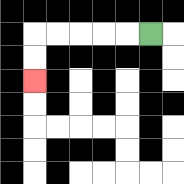{'start': '[6, 1]', 'end': '[1, 3]', 'path_directions': 'L,L,L,L,L,D,D', 'path_coordinates': '[[6, 1], [5, 1], [4, 1], [3, 1], [2, 1], [1, 1], [1, 2], [1, 3]]'}